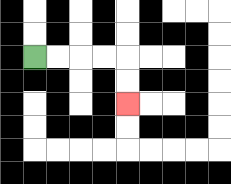{'start': '[1, 2]', 'end': '[5, 4]', 'path_directions': 'R,R,R,R,D,D', 'path_coordinates': '[[1, 2], [2, 2], [3, 2], [4, 2], [5, 2], [5, 3], [5, 4]]'}